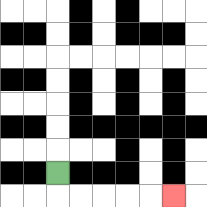{'start': '[2, 7]', 'end': '[7, 8]', 'path_directions': 'D,R,R,R,R,R', 'path_coordinates': '[[2, 7], [2, 8], [3, 8], [4, 8], [5, 8], [6, 8], [7, 8]]'}